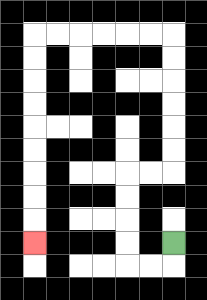{'start': '[7, 10]', 'end': '[1, 10]', 'path_directions': 'D,L,L,U,U,U,U,R,R,U,U,U,U,U,U,L,L,L,L,L,L,D,D,D,D,D,D,D,D,D', 'path_coordinates': '[[7, 10], [7, 11], [6, 11], [5, 11], [5, 10], [5, 9], [5, 8], [5, 7], [6, 7], [7, 7], [7, 6], [7, 5], [7, 4], [7, 3], [7, 2], [7, 1], [6, 1], [5, 1], [4, 1], [3, 1], [2, 1], [1, 1], [1, 2], [1, 3], [1, 4], [1, 5], [1, 6], [1, 7], [1, 8], [1, 9], [1, 10]]'}